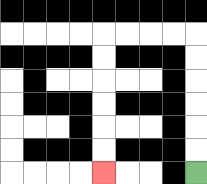{'start': '[8, 7]', 'end': '[4, 7]', 'path_directions': 'U,U,U,U,U,U,L,L,L,L,D,D,D,D,D,D', 'path_coordinates': '[[8, 7], [8, 6], [8, 5], [8, 4], [8, 3], [8, 2], [8, 1], [7, 1], [6, 1], [5, 1], [4, 1], [4, 2], [4, 3], [4, 4], [4, 5], [4, 6], [4, 7]]'}